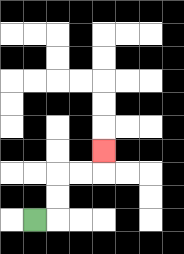{'start': '[1, 9]', 'end': '[4, 6]', 'path_directions': 'R,U,U,R,R,U', 'path_coordinates': '[[1, 9], [2, 9], [2, 8], [2, 7], [3, 7], [4, 7], [4, 6]]'}